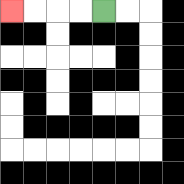{'start': '[4, 0]', 'end': '[0, 0]', 'path_directions': 'L,L,L,L', 'path_coordinates': '[[4, 0], [3, 0], [2, 0], [1, 0], [0, 0]]'}